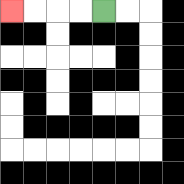{'start': '[4, 0]', 'end': '[0, 0]', 'path_directions': 'L,L,L,L', 'path_coordinates': '[[4, 0], [3, 0], [2, 0], [1, 0], [0, 0]]'}